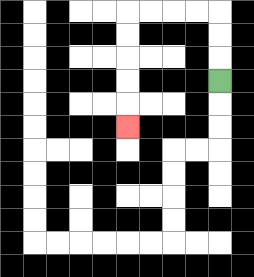{'start': '[9, 3]', 'end': '[5, 5]', 'path_directions': 'U,U,U,L,L,L,L,D,D,D,D,D', 'path_coordinates': '[[9, 3], [9, 2], [9, 1], [9, 0], [8, 0], [7, 0], [6, 0], [5, 0], [5, 1], [5, 2], [5, 3], [5, 4], [5, 5]]'}